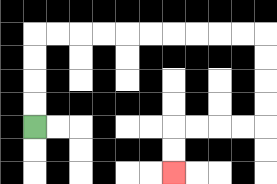{'start': '[1, 5]', 'end': '[7, 7]', 'path_directions': 'U,U,U,U,R,R,R,R,R,R,R,R,R,R,D,D,D,D,L,L,L,L,D,D', 'path_coordinates': '[[1, 5], [1, 4], [1, 3], [1, 2], [1, 1], [2, 1], [3, 1], [4, 1], [5, 1], [6, 1], [7, 1], [8, 1], [9, 1], [10, 1], [11, 1], [11, 2], [11, 3], [11, 4], [11, 5], [10, 5], [9, 5], [8, 5], [7, 5], [7, 6], [7, 7]]'}